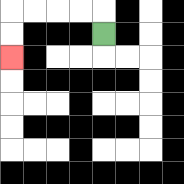{'start': '[4, 1]', 'end': '[0, 2]', 'path_directions': 'U,L,L,L,L,D,D', 'path_coordinates': '[[4, 1], [4, 0], [3, 0], [2, 0], [1, 0], [0, 0], [0, 1], [0, 2]]'}